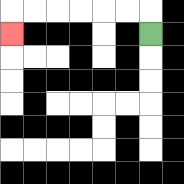{'start': '[6, 1]', 'end': '[0, 1]', 'path_directions': 'U,L,L,L,L,L,L,D', 'path_coordinates': '[[6, 1], [6, 0], [5, 0], [4, 0], [3, 0], [2, 0], [1, 0], [0, 0], [0, 1]]'}